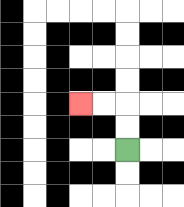{'start': '[5, 6]', 'end': '[3, 4]', 'path_directions': 'U,U,L,L', 'path_coordinates': '[[5, 6], [5, 5], [5, 4], [4, 4], [3, 4]]'}